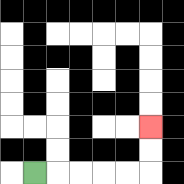{'start': '[1, 7]', 'end': '[6, 5]', 'path_directions': 'R,R,R,R,R,U,U', 'path_coordinates': '[[1, 7], [2, 7], [3, 7], [4, 7], [5, 7], [6, 7], [6, 6], [6, 5]]'}